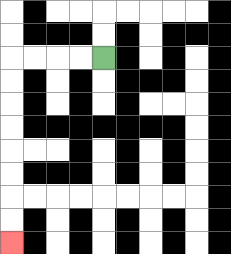{'start': '[4, 2]', 'end': '[0, 10]', 'path_directions': 'L,L,L,L,D,D,D,D,D,D,D,D', 'path_coordinates': '[[4, 2], [3, 2], [2, 2], [1, 2], [0, 2], [0, 3], [0, 4], [0, 5], [0, 6], [0, 7], [0, 8], [0, 9], [0, 10]]'}